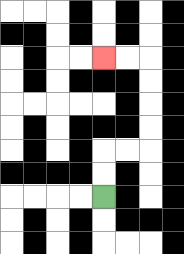{'start': '[4, 8]', 'end': '[4, 2]', 'path_directions': 'U,U,R,R,U,U,U,U,L,L', 'path_coordinates': '[[4, 8], [4, 7], [4, 6], [5, 6], [6, 6], [6, 5], [6, 4], [6, 3], [6, 2], [5, 2], [4, 2]]'}